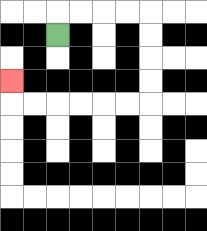{'start': '[2, 1]', 'end': '[0, 3]', 'path_directions': 'U,R,R,R,R,D,D,D,D,L,L,L,L,L,L,U', 'path_coordinates': '[[2, 1], [2, 0], [3, 0], [4, 0], [5, 0], [6, 0], [6, 1], [6, 2], [6, 3], [6, 4], [5, 4], [4, 4], [3, 4], [2, 4], [1, 4], [0, 4], [0, 3]]'}